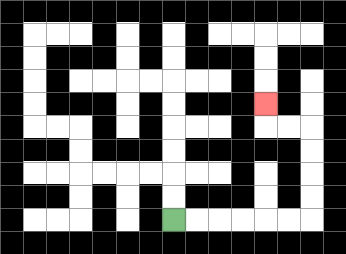{'start': '[7, 9]', 'end': '[11, 4]', 'path_directions': 'R,R,R,R,R,R,U,U,U,U,L,L,U', 'path_coordinates': '[[7, 9], [8, 9], [9, 9], [10, 9], [11, 9], [12, 9], [13, 9], [13, 8], [13, 7], [13, 6], [13, 5], [12, 5], [11, 5], [11, 4]]'}